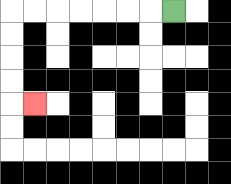{'start': '[7, 0]', 'end': '[1, 4]', 'path_directions': 'L,L,L,L,L,L,L,D,D,D,D,R', 'path_coordinates': '[[7, 0], [6, 0], [5, 0], [4, 0], [3, 0], [2, 0], [1, 0], [0, 0], [0, 1], [0, 2], [0, 3], [0, 4], [1, 4]]'}